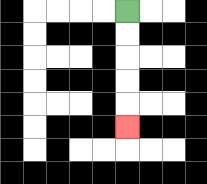{'start': '[5, 0]', 'end': '[5, 5]', 'path_directions': 'D,D,D,D,D', 'path_coordinates': '[[5, 0], [5, 1], [5, 2], [5, 3], [5, 4], [5, 5]]'}